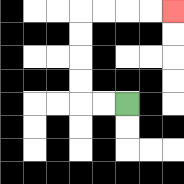{'start': '[5, 4]', 'end': '[7, 0]', 'path_directions': 'L,L,U,U,U,U,R,R,R,R', 'path_coordinates': '[[5, 4], [4, 4], [3, 4], [3, 3], [3, 2], [3, 1], [3, 0], [4, 0], [5, 0], [6, 0], [7, 0]]'}